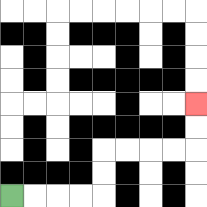{'start': '[0, 8]', 'end': '[8, 4]', 'path_directions': 'R,R,R,R,U,U,R,R,R,R,U,U', 'path_coordinates': '[[0, 8], [1, 8], [2, 8], [3, 8], [4, 8], [4, 7], [4, 6], [5, 6], [6, 6], [7, 6], [8, 6], [8, 5], [8, 4]]'}